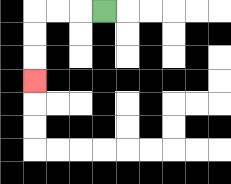{'start': '[4, 0]', 'end': '[1, 3]', 'path_directions': 'L,L,L,D,D,D', 'path_coordinates': '[[4, 0], [3, 0], [2, 0], [1, 0], [1, 1], [1, 2], [1, 3]]'}